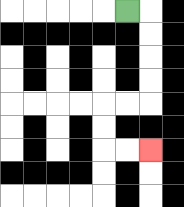{'start': '[5, 0]', 'end': '[6, 6]', 'path_directions': 'R,D,D,D,D,L,L,D,D,R,R', 'path_coordinates': '[[5, 0], [6, 0], [6, 1], [6, 2], [6, 3], [6, 4], [5, 4], [4, 4], [4, 5], [4, 6], [5, 6], [6, 6]]'}